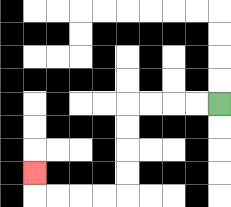{'start': '[9, 4]', 'end': '[1, 7]', 'path_directions': 'L,L,L,L,D,D,D,D,L,L,L,L,U', 'path_coordinates': '[[9, 4], [8, 4], [7, 4], [6, 4], [5, 4], [5, 5], [5, 6], [5, 7], [5, 8], [4, 8], [3, 8], [2, 8], [1, 8], [1, 7]]'}